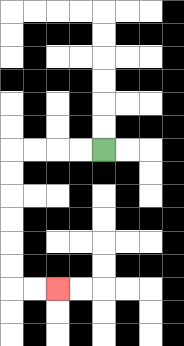{'start': '[4, 6]', 'end': '[2, 12]', 'path_directions': 'L,L,L,L,D,D,D,D,D,D,R,R', 'path_coordinates': '[[4, 6], [3, 6], [2, 6], [1, 6], [0, 6], [0, 7], [0, 8], [0, 9], [0, 10], [0, 11], [0, 12], [1, 12], [2, 12]]'}